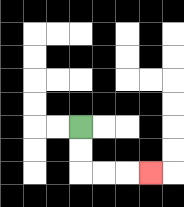{'start': '[3, 5]', 'end': '[6, 7]', 'path_directions': 'D,D,R,R,R', 'path_coordinates': '[[3, 5], [3, 6], [3, 7], [4, 7], [5, 7], [6, 7]]'}